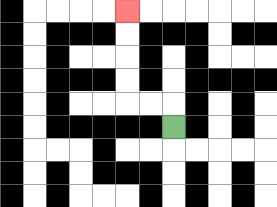{'start': '[7, 5]', 'end': '[5, 0]', 'path_directions': 'U,L,L,U,U,U,U', 'path_coordinates': '[[7, 5], [7, 4], [6, 4], [5, 4], [5, 3], [5, 2], [5, 1], [5, 0]]'}